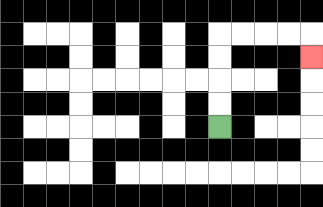{'start': '[9, 5]', 'end': '[13, 2]', 'path_directions': 'U,U,U,U,R,R,R,R,D', 'path_coordinates': '[[9, 5], [9, 4], [9, 3], [9, 2], [9, 1], [10, 1], [11, 1], [12, 1], [13, 1], [13, 2]]'}